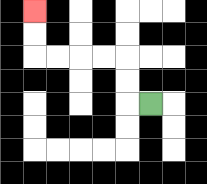{'start': '[6, 4]', 'end': '[1, 0]', 'path_directions': 'L,U,U,L,L,L,L,U,U', 'path_coordinates': '[[6, 4], [5, 4], [5, 3], [5, 2], [4, 2], [3, 2], [2, 2], [1, 2], [1, 1], [1, 0]]'}